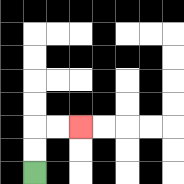{'start': '[1, 7]', 'end': '[3, 5]', 'path_directions': 'U,U,R,R', 'path_coordinates': '[[1, 7], [1, 6], [1, 5], [2, 5], [3, 5]]'}